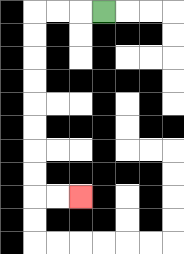{'start': '[4, 0]', 'end': '[3, 8]', 'path_directions': 'L,L,L,D,D,D,D,D,D,D,D,R,R', 'path_coordinates': '[[4, 0], [3, 0], [2, 0], [1, 0], [1, 1], [1, 2], [1, 3], [1, 4], [1, 5], [1, 6], [1, 7], [1, 8], [2, 8], [3, 8]]'}